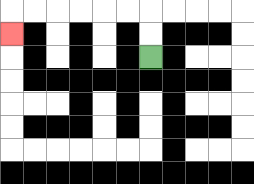{'start': '[6, 2]', 'end': '[0, 1]', 'path_directions': 'U,U,L,L,L,L,L,L,D', 'path_coordinates': '[[6, 2], [6, 1], [6, 0], [5, 0], [4, 0], [3, 0], [2, 0], [1, 0], [0, 0], [0, 1]]'}